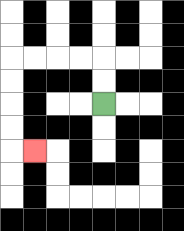{'start': '[4, 4]', 'end': '[1, 6]', 'path_directions': 'U,U,L,L,L,L,D,D,D,D,R', 'path_coordinates': '[[4, 4], [4, 3], [4, 2], [3, 2], [2, 2], [1, 2], [0, 2], [0, 3], [0, 4], [0, 5], [0, 6], [1, 6]]'}